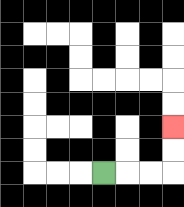{'start': '[4, 7]', 'end': '[7, 5]', 'path_directions': 'R,R,R,U,U', 'path_coordinates': '[[4, 7], [5, 7], [6, 7], [7, 7], [7, 6], [7, 5]]'}